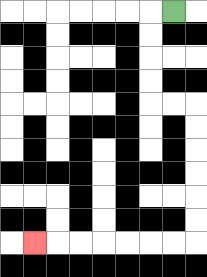{'start': '[7, 0]', 'end': '[1, 10]', 'path_directions': 'L,D,D,D,D,R,R,D,D,D,D,D,D,L,L,L,L,L,L,L', 'path_coordinates': '[[7, 0], [6, 0], [6, 1], [6, 2], [6, 3], [6, 4], [7, 4], [8, 4], [8, 5], [8, 6], [8, 7], [8, 8], [8, 9], [8, 10], [7, 10], [6, 10], [5, 10], [4, 10], [3, 10], [2, 10], [1, 10]]'}